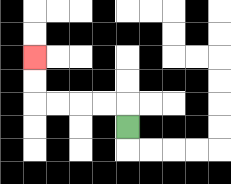{'start': '[5, 5]', 'end': '[1, 2]', 'path_directions': 'U,L,L,L,L,U,U', 'path_coordinates': '[[5, 5], [5, 4], [4, 4], [3, 4], [2, 4], [1, 4], [1, 3], [1, 2]]'}